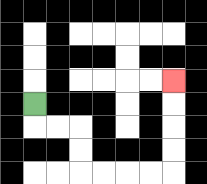{'start': '[1, 4]', 'end': '[7, 3]', 'path_directions': 'D,R,R,D,D,R,R,R,R,U,U,U,U', 'path_coordinates': '[[1, 4], [1, 5], [2, 5], [3, 5], [3, 6], [3, 7], [4, 7], [5, 7], [6, 7], [7, 7], [7, 6], [7, 5], [7, 4], [7, 3]]'}